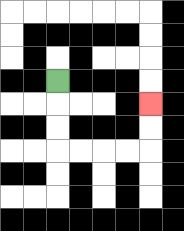{'start': '[2, 3]', 'end': '[6, 4]', 'path_directions': 'D,D,D,R,R,R,R,U,U', 'path_coordinates': '[[2, 3], [2, 4], [2, 5], [2, 6], [3, 6], [4, 6], [5, 6], [6, 6], [6, 5], [6, 4]]'}